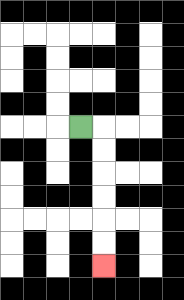{'start': '[3, 5]', 'end': '[4, 11]', 'path_directions': 'R,D,D,D,D,D,D', 'path_coordinates': '[[3, 5], [4, 5], [4, 6], [4, 7], [4, 8], [4, 9], [4, 10], [4, 11]]'}